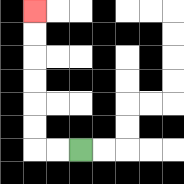{'start': '[3, 6]', 'end': '[1, 0]', 'path_directions': 'L,L,U,U,U,U,U,U', 'path_coordinates': '[[3, 6], [2, 6], [1, 6], [1, 5], [1, 4], [1, 3], [1, 2], [1, 1], [1, 0]]'}